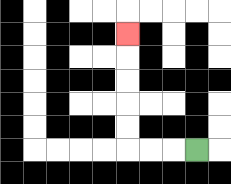{'start': '[8, 6]', 'end': '[5, 1]', 'path_directions': 'L,L,L,U,U,U,U,U', 'path_coordinates': '[[8, 6], [7, 6], [6, 6], [5, 6], [5, 5], [5, 4], [5, 3], [5, 2], [5, 1]]'}